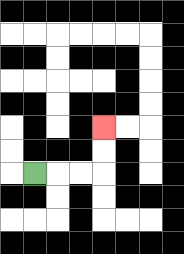{'start': '[1, 7]', 'end': '[4, 5]', 'path_directions': 'R,R,R,U,U', 'path_coordinates': '[[1, 7], [2, 7], [3, 7], [4, 7], [4, 6], [4, 5]]'}